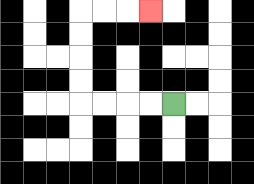{'start': '[7, 4]', 'end': '[6, 0]', 'path_directions': 'L,L,L,L,U,U,U,U,R,R,R', 'path_coordinates': '[[7, 4], [6, 4], [5, 4], [4, 4], [3, 4], [3, 3], [3, 2], [3, 1], [3, 0], [4, 0], [5, 0], [6, 0]]'}